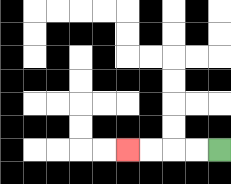{'start': '[9, 6]', 'end': '[5, 6]', 'path_directions': 'L,L,L,L', 'path_coordinates': '[[9, 6], [8, 6], [7, 6], [6, 6], [5, 6]]'}